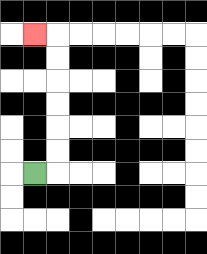{'start': '[1, 7]', 'end': '[1, 1]', 'path_directions': 'R,U,U,U,U,U,U,L', 'path_coordinates': '[[1, 7], [2, 7], [2, 6], [2, 5], [2, 4], [2, 3], [2, 2], [2, 1], [1, 1]]'}